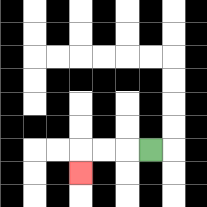{'start': '[6, 6]', 'end': '[3, 7]', 'path_directions': 'L,L,L,D', 'path_coordinates': '[[6, 6], [5, 6], [4, 6], [3, 6], [3, 7]]'}